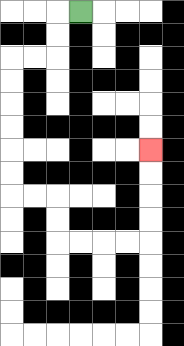{'start': '[3, 0]', 'end': '[6, 6]', 'path_directions': 'L,D,D,L,L,D,D,D,D,D,D,R,R,D,D,R,R,R,R,U,U,U,U', 'path_coordinates': '[[3, 0], [2, 0], [2, 1], [2, 2], [1, 2], [0, 2], [0, 3], [0, 4], [0, 5], [0, 6], [0, 7], [0, 8], [1, 8], [2, 8], [2, 9], [2, 10], [3, 10], [4, 10], [5, 10], [6, 10], [6, 9], [6, 8], [6, 7], [6, 6]]'}